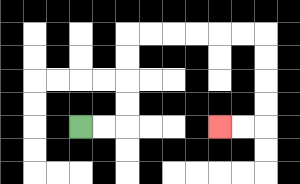{'start': '[3, 5]', 'end': '[9, 5]', 'path_directions': 'R,R,U,U,U,U,R,R,R,R,R,R,D,D,D,D,L,L', 'path_coordinates': '[[3, 5], [4, 5], [5, 5], [5, 4], [5, 3], [5, 2], [5, 1], [6, 1], [7, 1], [8, 1], [9, 1], [10, 1], [11, 1], [11, 2], [11, 3], [11, 4], [11, 5], [10, 5], [9, 5]]'}